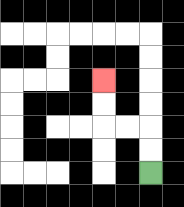{'start': '[6, 7]', 'end': '[4, 3]', 'path_directions': 'U,U,L,L,U,U', 'path_coordinates': '[[6, 7], [6, 6], [6, 5], [5, 5], [4, 5], [4, 4], [4, 3]]'}